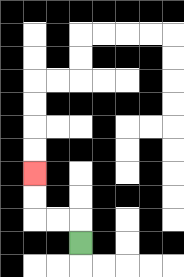{'start': '[3, 10]', 'end': '[1, 7]', 'path_directions': 'U,L,L,U,U', 'path_coordinates': '[[3, 10], [3, 9], [2, 9], [1, 9], [1, 8], [1, 7]]'}